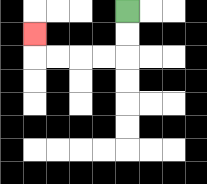{'start': '[5, 0]', 'end': '[1, 1]', 'path_directions': 'D,D,L,L,L,L,U', 'path_coordinates': '[[5, 0], [5, 1], [5, 2], [4, 2], [3, 2], [2, 2], [1, 2], [1, 1]]'}